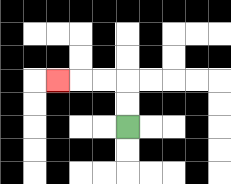{'start': '[5, 5]', 'end': '[2, 3]', 'path_directions': 'U,U,L,L,L', 'path_coordinates': '[[5, 5], [5, 4], [5, 3], [4, 3], [3, 3], [2, 3]]'}